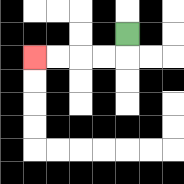{'start': '[5, 1]', 'end': '[1, 2]', 'path_directions': 'D,L,L,L,L', 'path_coordinates': '[[5, 1], [5, 2], [4, 2], [3, 2], [2, 2], [1, 2]]'}